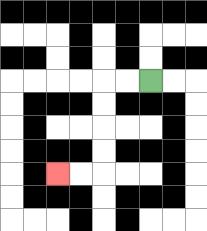{'start': '[6, 3]', 'end': '[2, 7]', 'path_directions': 'L,L,D,D,D,D,L,L', 'path_coordinates': '[[6, 3], [5, 3], [4, 3], [4, 4], [4, 5], [4, 6], [4, 7], [3, 7], [2, 7]]'}